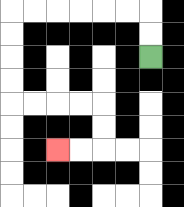{'start': '[6, 2]', 'end': '[2, 6]', 'path_directions': 'U,U,L,L,L,L,L,L,D,D,D,D,R,R,R,R,D,D,L,L', 'path_coordinates': '[[6, 2], [6, 1], [6, 0], [5, 0], [4, 0], [3, 0], [2, 0], [1, 0], [0, 0], [0, 1], [0, 2], [0, 3], [0, 4], [1, 4], [2, 4], [3, 4], [4, 4], [4, 5], [4, 6], [3, 6], [2, 6]]'}